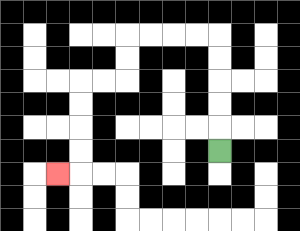{'start': '[9, 6]', 'end': '[2, 7]', 'path_directions': 'U,U,U,U,U,L,L,L,L,D,D,L,L,D,D,D,D,L', 'path_coordinates': '[[9, 6], [9, 5], [9, 4], [9, 3], [9, 2], [9, 1], [8, 1], [7, 1], [6, 1], [5, 1], [5, 2], [5, 3], [4, 3], [3, 3], [3, 4], [3, 5], [3, 6], [3, 7], [2, 7]]'}